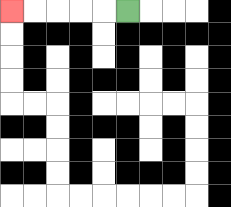{'start': '[5, 0]', 'end': '[0, 0]', 'path_directions': 'L,L,L,L,L', 'path_coordinates': '[[5, 0], [4, 0], [3, 0], [2, 0], [1, 0], [0, 0]]'}